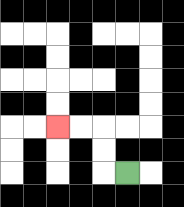{'start': '[5, 7]', 'end': '[2, 5]', 'path_directions': 'L,U,U,L,L', 'path_coordinates': '[[5, 7], [4, 7], [4, 6], [4, 5], [3, 5], [2, 5]]'}